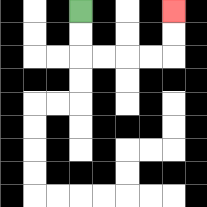{'start': '[3, 0]', 'end': '[7, 0]', 'path_directions': 'D,D,R,R,R,R,U,U', 'path_coordinates': '[[3, 0], [3, 1], [3, 2], [4, 2], [5, 2], [6, 2], [7, 2], [7, 1], [7, 0]]'}